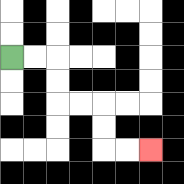{'start': '[0, 2]', 'end': '[6, 6]', 'path_directions': 'R,R,D,D,R,R,D,D,R,R', 'path_coordinates': '[[0, 2], [1, 2], [2, 2], [2, 3], [2, 4], [3, 4], [4, 4], [4, 5], [4, 6], [5, 6], [6, 6]]'}